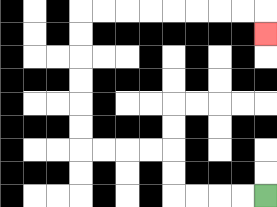{'start': '[11, 8]', 'end': '[11, 1]', 'path_directions': 'L,L,L,L,U,U,L,L,L,L,U,U,U,U,U,U,R,R,R,R,R,R,R,R,D', 'path_coordinates': '[[11, 8], [10, 8], [9, 8], [8, 8], [7, 8], [7, 7], [7, 6], [6, 6], [5, 6], [4, 6], [3, 6], [3, 5], [3, 4], [3, 3], [3, 2], [3, 1], [3, 0], [4, 0], [5, 0], [6, 0], [7, 0], [8, 0], [9, 0], [10, 0], [11, 0], [11, 1]]'}